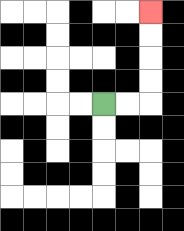{'start': '[4, 4]', 'end': '[6, 0]', 'path_directions': 'R,R,U,U,U,U', 'path_coordinates': '[[4, 4], [5, 4], [6, 4], [6, 3], [6, 2], [6, 1], [6, 0]]'}